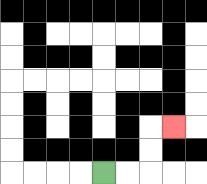{'start': '[4, 7]', 'end': '[7, 5]', 'path_directions': 'R,R,U,U,R', 'path_coordinates': '[[4, 7], [5, 7], [6, 7], [6, 6], [6, 5], [7, 5]]'}